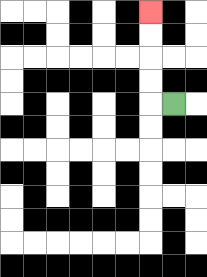{'start': '[7, 4]', 'end': '[6, 0]', 'path_directions': 'L,U,U,U,U', 'path_coordinates': '[[7, 4], [6, 4], [6, 3], [6, 2], [6, 1], [6, 0]]'}